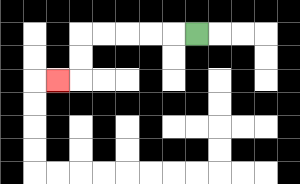{'start': '[8, 1]', 'end': '[2, 3]', 'path_directions': 'L,L,L,L,L,D,D,L', 'path_coordinates': '[[8, 1], [7, 1], [6, 1], [5, 1], [4, 1], [3, 1], [3, 2], [3, 3], [2, 3]]'}